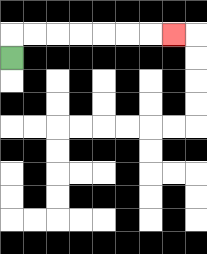{'start': '[0, 2]', 'end': '[7, 1]', 'path_directions': 'U,R,R,R,R,R,R,R', 'path_coordinates': '[[0, 2], [0, 1], [1, 1], [2, 1], [3, 1], [4, 1], [5, 1], [6, 1], [7, 1]]'}